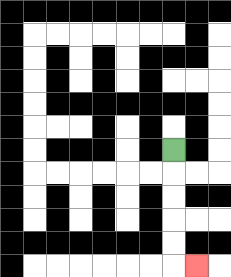{'start': '[7, 6]', 'end': '[8, 11]', 'path_directions': 'D,D,D,D,D,R', 'path_coordinates': '[[7, 6], [7, 7], [7, 8], [7, 9], [7, 10], [7, 11], [8, 11]]'}